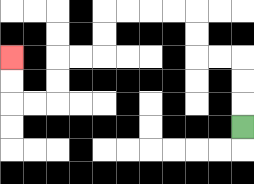{'start': '[10, 5]', 'end': '[0, 2]', 'path_directions': 'U,U,U,L,L,U,U,L,L,L,L,D,D,L,L,D,D,L,L,U,U', 'path_coordinates': '[[10, 5], [10, 4], [10, 3], [10, 2], [9, 2], [8, 2], [8, 1], [8, 0], [7, 0], [6, 0], [5, 0], [4, 0], [4, 1], [4, 2], [3, 2], [2, 2], [2, 3], [2, 4], [1, 4], [0, 4], [0, 3], [0, 2]]'}